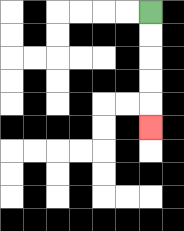{'start': '[6, 0]', 'end': '[6, 5]', 'path_directions': 'D,D,D,D,D', 'path_coordinates': '[[6, 0], [6, 1], [6, 2], [6, 3], [6, 4], [6, 5]]'}